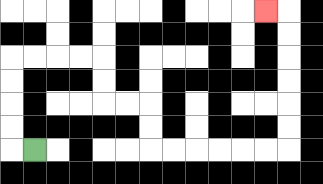{'start': '[1, 6]', 'end': '[11, 0]', 'path_directions': 'L,U,U,U,U,R,R,R,R,D,D,R,R,D,D,R,R,R,R,R,R,U,U,U,U,U,U,L', 'path_coordinates': '[[1, 6], [0, 6], [0, 5], [0, 4], [0, 3], [0, 2], [1, 2], [2, 2], [3, 2], [4, 2], [4, 3], [4, 4], [5, 4], [6, 4], [6, 5], [6, 6], [7, 6], [8, 6], [9, 6], [10, 6], [11, 6], [12, 6], [12, 5], [12, 4], [12, 3], [12, 2], [12, 1], [12, 0], [11, 0]]'}